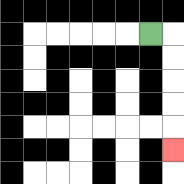{'start': '[6, 1]', 'end': '[7, 6]', 'path_directions': 'R,D,D,D,D,D', 'path_coordinates': '[[6, 1], [7, 1], [7, 2], [7, 3], [7, 4], [7, 5], [7, 6]]'}